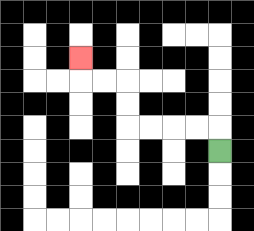{'start': '[9, 6]', 'end': '[3, 2]', 'path_directions': 'U,L,L,L,L,U,U,L,L,U', 'path_coordinates': '[[9, 6], [9, 5], [8, 5], [7, 5], [6, 5], [5, 5], [5, 4], [5, 3], [4, 3], [3, 3], [3, 2]]'}